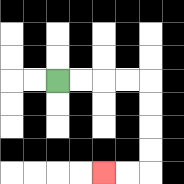{'start': '[2, 3]', 'end': '[4, 7]', 'path_directions': 'R,R,R,R,D,D,D,D,L,L', 'path_coordinates': '[[2, 3], [3, 3], [4, 3], [5, 3], [6, 3], [6, 4], [6, 5], [6, 6], [6, 7], [5, 7], [4, 7]]'}